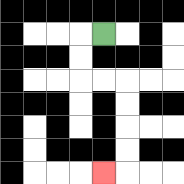{'start': '[4, 1]', 'end': '[4, 7]', 'path_directions': 'L,D,D,R,R,D,D,D,D,L', 'path_coordinates': '[[4, 1], [3, 1], [3, 2], [3, 3], [4, 3], [5, 3], [5, 4], [5, 5], [5, 6], [5, 7], [4, 7]]'}